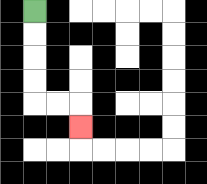{'start': '[1, 0]', 'end': '[3, 5]', 'path_directions': 'D,D,D,D,R,R,D', 'path_coordinates': '[[1, 0], [1, 1], [1, 2], [1, 3], [1, 4], [2, 4], [3, 4], [3, 5]]'}